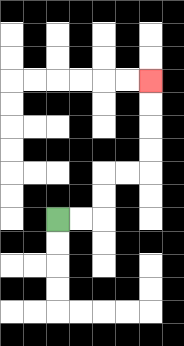{'start': '[2, 9]', 'end': '[6, 3]', 'path_directions': 'R,R,U,U,R,R,U,U,U,U', 'path_coordinates': '[[2, 9], [3, 9], [4, 9], [4, 8], [4, 7], [5, 7], [6, 7], [6, 6], [6, 5], [6, 4], [6, 3]]'}